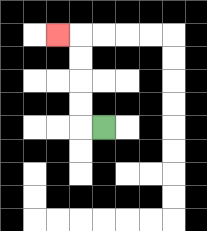{'start': '[4, 5]', 'end': '[2, 1]', 'path_directions': 'L,U,U,U,U,L', 'path_coordinates': '[[4, 5], [3, 5], [3, 4], [3, 3], [3, 2], [3, 1], [2, 1]]'}